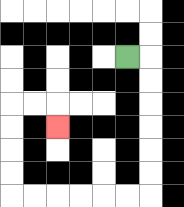{'start': '[5, 2]', 'end': '[2, 5]', 'path_directions': 'R,D,D,D,D,D,D,L,L,L,L,L,L,U,U,U,U,R,R,D', 'path_coordinates': '[[5, 2], [6, 2], [6, 3], [6, 4], [6, 5], [6, 6], [6, 7], [6, 8], [5, 8], [4, 8], [3, 8], [2, 8], [1, 8], [0, 8], [0, 7], [0, 6], [0, 5], [0, 4], [1, 4], [2, 4], [2, 5]]'}